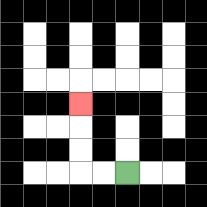{'start': '[5, 7]', 'end': '[3, 4]', 'path_directions': 'L,L,U,U,U', 'path_coordinates': '[[5, 7], [4, 7], [3, 7], [3, 6], [3, 5], [3, 4]]'}